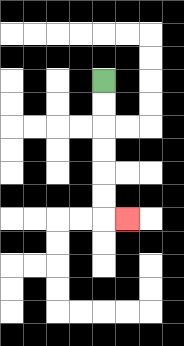{'start': '[4, 3]', 'end': '[5, 9]', 'path_directions': 'D,D,D,D,D,D,R', 'path_coordinates': '[[4, 3], [4, 4], [4, 5], [4, 6], [4, 7], [4, 8], [4, 9], [5, 9]]'}